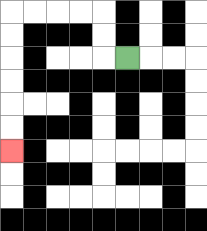{'start': '[5, 2]', 'end': '[0, 6]', 'path_directions': 'L,U,U,L,L,L,L,D,D,D,D,D,D', 'path_coordinates': '[[5, 2], [4, 2], [4, 1], [4, 0], [3, 0], [2, 0], [1, 0], [0, 0], [0, 1], [0, 2], [0, 3], [0, 4], [0, 5], [0, 6]]'}